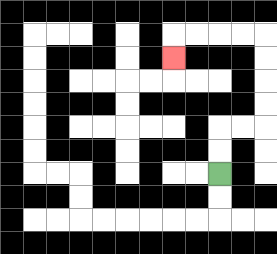{'start': '[9, 7]', 'end': '[7, 2]', 'path_directions': 'U,U,R,R,U,U,U,U,L,L,L,L,D', 'path_coordinates': '[[9, 7], [9, 6], [9, 5], [10, 5], [11, 5], [11, 4], [11, 3], [11, 2], [11, 1], [10, 1], [9, 1], [8, 1], [7, 1], [7, 2]]'}